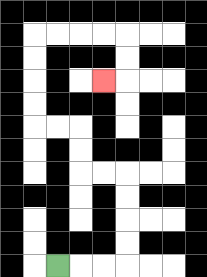{'start': '[2, 11]', 'end': '[4, 3]', 'path_directions': 'R,R,R,U,U,U,U,L,L,U,U,L,L,U,U,U,U,R,R,R,R,D,D,L', 'path_coordinates': '[[2, 11], [3, 11], [4, 11], [5, 11], [5, 10], [5, 9], [5, 8], [5, 7], [4, 7], [3, 7], [3, 6], [3, 5], [2, 5], [1, 5], [1, 4], [1, 3], [1, 2], [1, 1], [2, 1], [3, 1], [4, 1], [5, 1], [5, 2], [5, 3], [4, 3]]'}